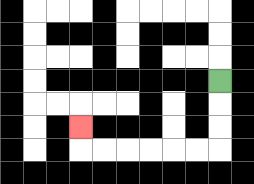{'start': '[9, 3]', 'end': '[3, 5]', 'path_directions': 'D,D,D,L,L,L,L,L,L,U', 'path_coordinates': '[[9, 3], [9, 4], [9, 5], [9, 6], [8, 6], [7, 6], [6, 6], [5, 6], [4, 6], [3, 6], [3, 5]]'}